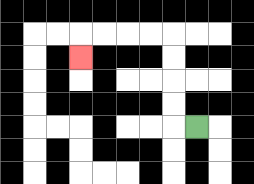{'start': '[8, 5]', 'end': '[3, 2]', 'path_directions': 'L,U,U,U,U,L,L,L,L,D', 'path_coordinates': '[[8, 5], [7, 5], [7, 4], [7, 3], [7, 2], [7, 1], [6, 1], [5, 1], [4, 1], [3, 1], [3, 2]]'}